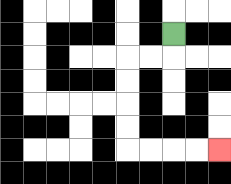{'start': '[7, 1]', 'end': '[9, 6]', 'path_directions': 'D,L,L,D,D,D,D,R,R,R,R', 'path_coordinates': '[[7, 1], [7, 2], [6, 2], [5, 2], [5, 3], [5, 4], [5, 5], [5, 6], [6, 6], [7, 6], [8, 6], [9, 6]]'}